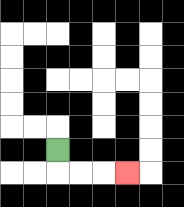{'start': '[2, 6]', 'end': '[5, 7]', 'path_directions': 'D,R,R,R', 'path_coordinates': '[[2, 6], [2, 7], [3, 7], [4, 7], [5, 7]]'}